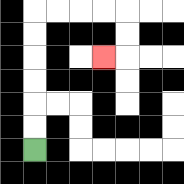{'start': '[1, 6]', 'end': '[4, 2]', 'path_directions': 'U,U,U,U,U,U,R,R,R,R,D,D,L', 'path_coordinates': '[[1, 6], [1, 5], [1, 4], [1, 3], [1, 2], [1, 1], [1, 0], [2, 0], [3, 0], [4, 0], [5, 0], [5, 1], [5, 2], [4, 2]]'}